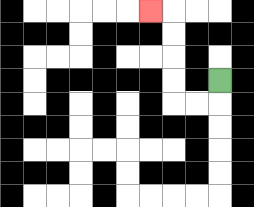{'start': '[9, 3]', 'end': '[6, 0]', 'path_directions': 'D,L,L,U,U,U,U,L', 'path_coordinates': '[[9, 3], [9, 4], [8, 4], [7, 4], [7, 3], [7, 2], [7, 1], [7, 0], [6, 0]]'}